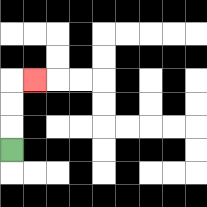{'start': '[0, 6]', 'end': '[1, 3]', 'path_directions': 'U,U,U,R', 'path_coordinates': '[[0, 6], [0, 5], [0, 4], [0, 3], [1, 3]]'}